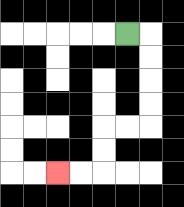{'start': '[5, 1]', 'end': '[2, 7]', 'path_directions': 'R,D,D,D,D,L,L,D,D,L,L', 'path_coordinates': '[[5, 1], [6, 1], [6, 2], [6, 3], [6, 4], [6, 5], [5, 5], [4, 5], [4, 6], [4, 7], [3, 7], [2, 7]]'}